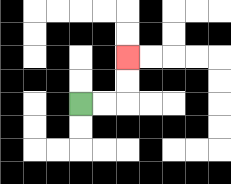{'start': '[3, 4]', 'end': '[5, 2]', 'path_directions': 'R,R,U,U', 'path_coordinates': '[[3, 4], [4, 4], [5, 4], [5, 3], [5, 2]]'}